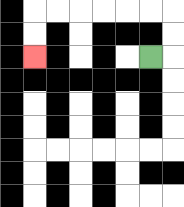{'start': '[6, 2]', 'end': '[1, 2]', 'path_directions': 'R,U,U,L,L,L,L,L,L,D,D', 'path_coordinates': '[[6, 2], [7, 2], [7, 1], [7, 0], [6, 0], [5, 0], [4, 0], [3, 0], [2, 0], [1, 0], [1, 1], [1, 2]]'}